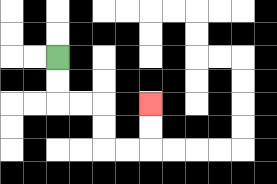{'start': '[2, 2]', 'end': '[6, 4]', 'path_directions': 'D,D,R,R,D,D,R,R,U,U', 'path_coordinates': '[[2, 2], [2, 3], [2, 4], [3, 4], [4, 4], [4, 5], [4, 6], [5, 6], [6, 6], [6, 5], [6, 4]]'}